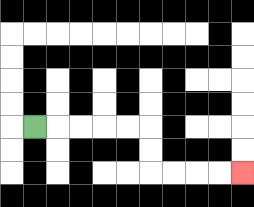{'start': '[1, 5]', 'end': '[10, 7]', 'path_directions': 'R,R,R,R,R,D,D,R,R,R,R', 'path_coordinates': '[[1, 5], [2, 5], [3, 5], [4, 5], [5, 5], [6, 5], [6, 6], [6, 7], [7, 7], [8, 7], [9, 7], [10, 7]]'}